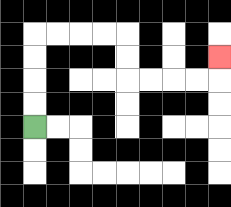{'start': '[1, 5]', 'end': '[9, 2]', 'path_directions': 'U,U,U,U,R,R,R,R,D,D,R,R,R,R,U', 'path_coordinates': '[[1, 5], [1, 4], [1, 3], [1, 2], [1, 1], [2, 1], [3, 1], [4, 1], [5, 1], [5, 2], [5, 3], [6, 3], [7, 3], [8, 3], [9, 3], [9, 2]]'}